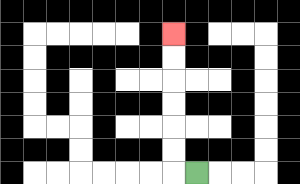{'start': '[8, 7]', 'end': '[7, 1]', 'path_directions': 'L,U,U,U,U,U,U', 'path_coordinates': '[[8, 7], [7, 7], [7, 6], [7, 5], [7, 4], [7, 3], [7, 2], [7, 1]]'}